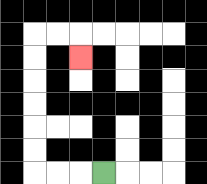{'start': '[4, 7]', 'end': '[3, 2]', 'path_directions': 'L,L,L,U,U,U,U,U,U,R,R,D', 'path_coordinates': '[[4, 7], [3, 7], [2, 7], [1, 7], [1, 6], [1, 5], [1, 4], [1, 3], [1, 2], [1, 1], [2, 1], [3, 1], [3, 2]]'}